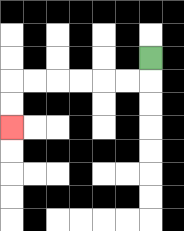{'start': '[6, 2]', 'end': '[0, 5]', 'path_directions': 'D,L,L,L,L,L,L,D,D', 'path_coordinates': '[[6, 2], [6, 3], [5, 3], [4, 3], [3, 3], [2, 3], [1, 3], [0, 3], [0, 4], [0, 5]]'}